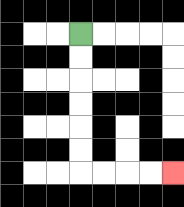{'start': '[3, 1]', 'end': '[7, 7]', 'path_directions': 'D,D,D,D,D,D,R,R,R,R', 'path_coordinates': '[[3, 1], [3, 2], [3, 3], [3, 4], [3, 5], [3, 6], [3, 7], [4, 7], [5, 7], [6, 7], [7, 7]]'}